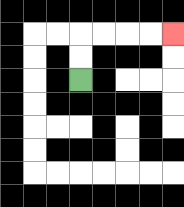{'start': '[3, 3]', 'end': '[7, 1]', 'path_directions': 'U,U,R,R,R,R', 'path_coordinates': '[[3, 3], [3, 2], [3, 1], [4, 1], [5, 1], [6, 1], [7, 1]]'}